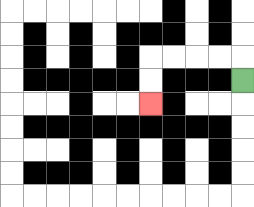{'start': '[10, 3]', 'end': '[6, 4]', 'path_directions': 'U,L,L,L,L,D,D', 'path_coordinates': '[[10, 3], [10, 2], [9, 2], [8, 2], [7, 2], [6, 2], [6, 3], [6, 4]]'}